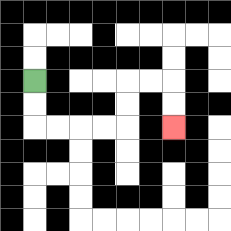{'start': '[1, 3]', 'end': '[7, 5]', 'path_directions': 'D,D,R,R,R,R,U,U,R,R,D,D', 'path_coordinates': '[[1, 3], [1, 4], [1, 5], [2, 5], [3, 5], [4, 5], [5, 5], [5, 4], [5, 3], [6, 3], [7, 3], [7, 4], [7, 5]]'}